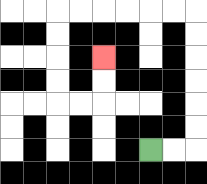{'start': '[6, 6]', 'end': '[4, 2]', 'path_directions': 'R,R,U,U,U,U,U,U,L,L,L,L,L,L,D,D,D,D,R,R,U,U', 'path_coordinates': '[[6, 6], [7, 6], [8, 6], [8, 5], [8, 4], [8, 3], [8, 2], [8, 1], [8, 0], [7, 0], [6, 0], [5, 0], [4, 0], [3, 0], [2, 0], [2, 1], [2, 2], [2, 3], [2, 4], [3, 4], [4, 4], [4, 3], [4, 2]]'}